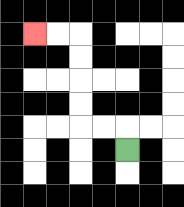{'start': '[5, 6]', 'end': '[1, 1]', 'path_directions': 'U,L,L,U,U,U,U,L,L', 'path_coordinates': '[[5, 6], [5, 5], [4, 5], [3, 5], [3, 4], [3, 3], [3, 2], [3, 1], [2, 1], [1, 1]]'}